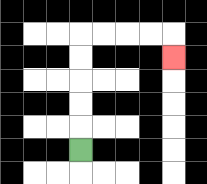{'start': '[3, 6]', 'end': '[7, 2]', 'path_directions': 'U,U,U,U,U,R,R,R,R,D', 'path_coordinates': '[[3, 6], [3, 5], [3, 4], [3, 3], [3, 2], [3, 1], [4, 1], [5, 1], [6, 1], [7, 1], [7, 2]]'}